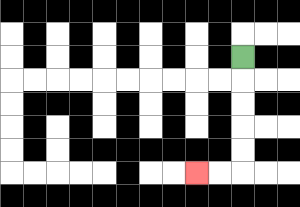{'start': '[10, 2]', 'end': '[8, 7]', 'path_directions': 'D,D,D,D,D,L,L', 'path_coordinates': '[[10, 2], [10, 3], [10, 4], [10, 5], [10, 6], [10, 7], [9, 7], [8, 7]]'}